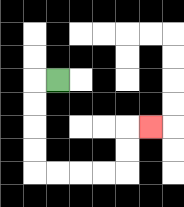{'start': '[2, 3]', 'end': '[6, 5]', 'path_directions': 'L,D,D,D,D,R,R,R,R,U,U,R', 'path_coordinates': '[[2, 3], [1, 3], [1, 4], [1, 5], [1, 6], [1, 7], [2, 7], [3, 7], [4, 7], [5, 7], [5, 6], [5, 5], [6, 5]]'}